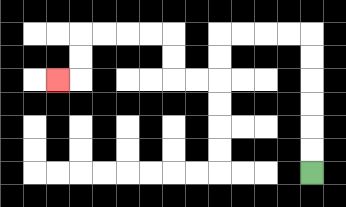{'start': '[13, 7]', 'end': '[2, 3]', 'path_directions': 'U,U,U,U,U,U,L,L,L,L,D,D,L,L,U,U,L,L,L,L,D,D,L', 'path_coordinates': '[[13, 7], [13, 6], [13, 5], [13, 4], [13, 3], [13, 2], [13, 1], [12, 1], [11, 1], [10, 1], [9, 1], [9, 2], [9, 3], [8, 3], [7, 3], [7, 2], [7, 1], [6, 1], [5, 1], [4, 1], [3, 1], [3, 2], [3, 3], [2, 3]]'}